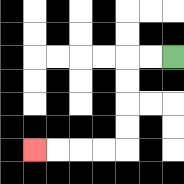{'start': '[7, 2]', 'end': '[1, 6]', 'path_directions': 'L,L,D,D,D,D,L,L,L,L', 'path_coordinates': '[[7, 2], [6, 2], [5, 2], [5, 3], [5, 4], [5, 5], [5, 6], [4, 6], [3, 6], [2, 6], [1, 6]]'}